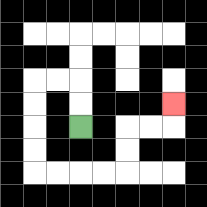{'start': '[3, 5]', 'end': '[7, 4]', 'path_directions': 'U,U,L,L,D,D,D,D,R,R,R,R,U,U,R,R,U', 'path_coordinates': '[[3, 5], [3, 4], [3, 3], [2, 3], [1, 3], [1, 4], [1, 5], [1, 6], [1, 7], [2, 7], [3, 7], [4, 7], [5, 7], [5, 6], [5, 5], [6, 5], [7, 5], [7, 4]]'}